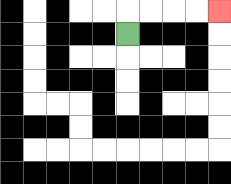{'start': '[5, 1]', 'end': '[9, 0]', 'path_directions': 'U,R,R,R,R', 'path_coordinates': '[[5, 1], [5, 0], [6, 0], [7, 0], [8, 0], [9, 0]]'}